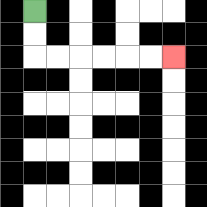{'start': '[1, 0]', 'end': '[7, 2]', 'path_directions': 'D,D,R,R,R,R,R,R', 'path_coordinates': '[[1, 0], [1, 1], [1, 2], [2, 2], [3, 2], [4, 2], [5, 2], [6, 2], [7, 2]]'}